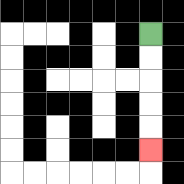{'start': '[6, 1]', 'end': '[6, 6]', 'path_directions': 'D,D,D,D,D', 'path_coordinates': '[[6, 1], [6, 2], [6, 3], [6, 4], [6, 5], [6, 6]]'}